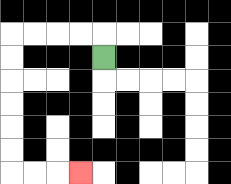{'start': '[4, 2]', 'end': '[3, 7]', 'path_directions': 'U,L,L,L,L,D,D,D,D,D,D,R,R,R', 'path_coordinates': '[[4, 2], [4, 1], [3, 1], [2, 1], [1, 1], [0, 1], [0, 2], [0, 3], [0, 4], [0, 5], [0, 6], [0, 7], [1, 7], [2, 7], [3, 7]]'}